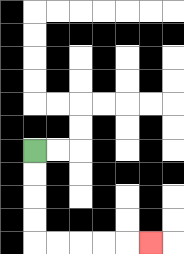{'start': '[1, 6]', 'end': '[6, 10]', 'path_directions': 'D,D,D,D,R,R,R,R,R', 'path_coordinates': '[[1, 6], [1, 7], [1, 8], [1, 9], [1, 10], [2, 10], [3, 10], [4, 10], [5, 10], [6, 10]]'}